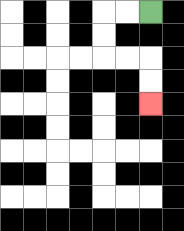{'start': '[6, 0]', 'end': '[6, 4]', 'path_directions': 'L,L,D,D,R,R,D,D', 'path_coordinates': '[[6, 0], [5, 0], [4, 0], [4, 1], [4, 2], [5, 2], [6, 2], [6, 3], [6, 4]]'}